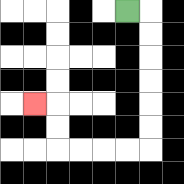{'start': '[5, 0]', 'end': '[1, 4]', 'path_directions': 'R,D,D,D,D,D,D,L,L,L,L,U,U,L', 'path_coordinates': '[[5, 0], [6, 0], [6, 1], [6, 2], [6, 3], [6, 4], [6, 5], [6, 6], [5, 6], [4, 6], [3, 6], [2, 6], [2, 5], [2, 4], [1, 4]]'}